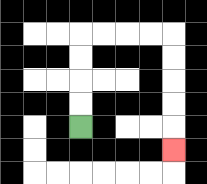{'start': '[3, 5]', 'end': '[7, 6]', 'path_directions': 'U,U,U,U,R,R,R,R,D,D,D,D,D', 'path_coordinates': '[[3, 5], [3, 4], [3, 3], [3, 2], [3, 1], [4, 1], [5, 1], [6, 1], [7, 1], [7, 2], [7, 3], [7, 4], [7, 5], [7, 6]]'}